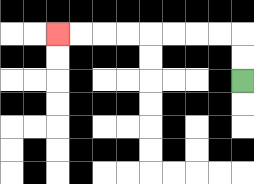{'start': '[10, 3]', 'end': '[2, 1]', 'path_directions': 'U,U,L,L,L,L,L,L,L,L', 'path_coordinates': '[[10, 3], [10, 2], [10, 1], [9, 1], [8, 1], [7, 1], [6, 1], [5, 1], [4, 1], [3, 1], [2, 1]]'}